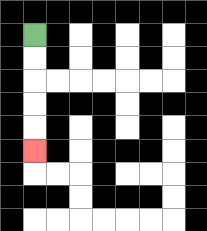{'start': '[1, 1]', 'end': '[1, 6]', 'path_directions': 'D,D,D,D,D', 'path_coordinates': '[[1, 1], [1, 2], [1, 3], [1, 4], [1, 5], [1, 6]]'}